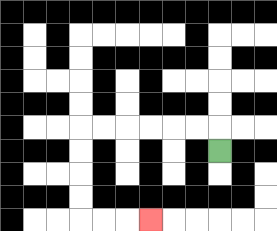{'start': '[9, 6]', 'end': '[6, 9]', 'path_directions': 'U,L,L,L,L,L,L,D,D,D,D,R,R,R', 'path_coordinates': '[[9, 6], [9, 5], [8, 5], [7, 5], [6, 5], [5, 5], [4, 5], [3, 5], [3, 6], [3, 7], [3, 8], [3, 9], [4, 9], [5, 9], [6, 9]]'}